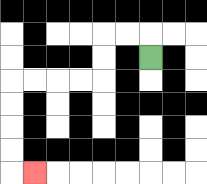{'start': '[6, 2]', 'end': '[1, 7]', 'path_directions': 'U,L,L,D,D,L,L,L,L,D,D,D,D,R', 'path_coordinates': '[[6, 2], [6, 1], [5, 1], [4, 1], [4, 2], [4, 3], [3, 3], [2, 3], [1, 3], [0, 3], [0, 4], [0, 5], [0, 6], [0, 7], [1, 7]]'}